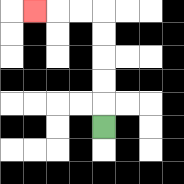{'start': '[4, 5]', 'end': '[1, 0]', 'path_directions': 'U,U,U,U,U,L,L,L', 'path_coordinates': '[[4, 5], [4, 4], [4, 3], [4, 2], [4, 1], [4, 0], [3, 0], [2, 0], [1, 0]]'}